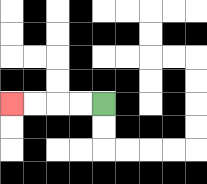{'start': '[4, 4]', 'end': '[0, 4]', 'path_directions': 'L,L,L,L', 'path_coordinates': '[[4, 4], [3, 4], [2, 4], [1, 4], [0, 4]]'}